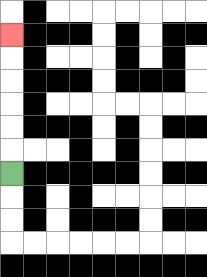{'start': '[0, 7]', 'end': '[0, 1]', 'path_directions': 'U,U,U,U,U,U', 'path_coordinates': '[[0, 7], [0, 6], [0, 5], [0, 4], [0, 3], [0, 2], [0, 1]]'}